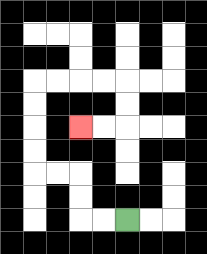{'start': '[5, 9]', 'end': '[3, 5]', 'path_directions': 'L,L,U,U,L,L,U,U,U,U,R,R,R,R,D,D,L,L', 'path_coordinates': '[[5, 9], [4, 9], [3, 9], [3, 8], [3, 7], [2, 7], [1, 7], [1, 6], [1, 5], [1, 4], [1, 3], [2, 3], [3, 3], [4, 3], [5, 3], [5, 4], [5, 5], [4, 5], [3, 5]]'}